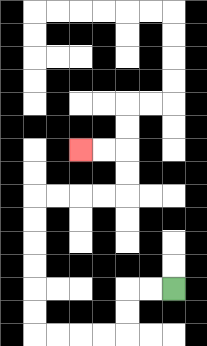{'start': '[7, 12]', 'end': '[3, 6]', 'path_directions': 'L,L,D,D,L,L,L,L,U,U,U,U,U,U,R,R,R,R,U,U,L,L', 'path_coordinates': '[[7, 12], [6, 12], [5, 12], [5, 13], [5, 14], [4, 14], [3, 14], [2, 14], [1, 14], [1, 13], [1, 12], [1, 11], [1, 10], [1, 9], [1, 8], [2, 8], [3, 8], [4, 8], [5, 8], [5, 7], [5, 6], [4, 6], [3, 6]]'}